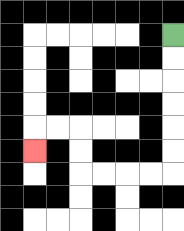{'start': '[7, 1]', 'end': '[1, 6]', 'path_directions': 'D,D,D,D,D,D,L,L,L,L,U,U,L,L,D', 'path_coordinates': '[[7, 1], [7, 2], [7, 3], [7, 4], [7, 5], [7, 6], [7, 7], [6, 7], [5, 7], [4, 7], [3, 7], [3, 6], [3, 5], [2, 5], [1, 5], [1, 6]]'}